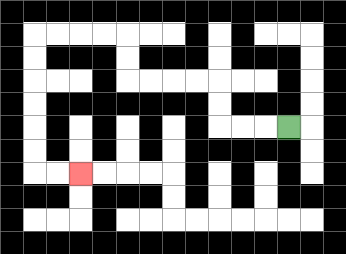{'start': '[12, 5]', 'end': '[3, 7]', 'path_directions': 'L,L,L,U,U,L,L,L,L,U,U,L,L,L,L,D,D,D,D,D,D,R,R', 'path_coordinates': '[[12, 5], [11, 5], [10, 5], [9, 5], [9, 4], [9, 3], [8, 3], [7, 3], [6, 3], [5, 3], [5, 2], [5, 1], [4, 1], [3, 1], [2, 1], [1, 1], [1, 2], [1, 3], [1, 4], [1, 5], [1, 6], [1, 7], [2, 7], [3, 7]]'}